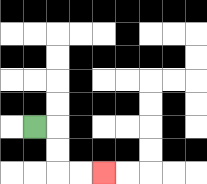{'start': '[1, 5]', 'end': '[4, 7]', 'path_directions': 'R,D,D,R,R', 'path_coordinates': '[[1, 5], [2, 5], [2, 6], [2, 7], [3, 7], [4, 7]]'}